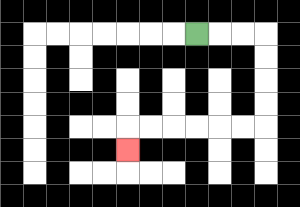{'start': '[8, 1]', 'end': '[5, 6]', 'path_directions': 'R,R,R,D,D,D,D,L,L,L,L,L,L,D', 'path_coordinates': '[[8, 1], [9, 1], [10, 1], [11, 1], [11, 2], [11, 3], [11, 4], [11, 5], [10, 5], [9, 5], [8, 5], [7, 5], [6, 5], [5, 5], [5, 6]]'}